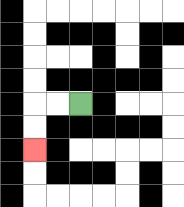{'start': '[3, 4]', 'end': '[1, 6]', 'path_directions': 'L,L,D,D', 'path_coordinates': '[[3, 4], [2, 4], [1, 4], [1, 5], [1, 6]]'}